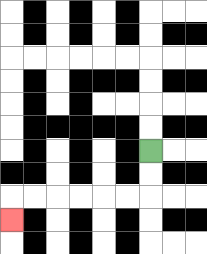{'start': '[6, 6]', 'end': '[0, 9]', 'path_directions': 'D,D,L,L,L,L,L,L,D', 'path_coordinates': '[[6, 6], [6, 7], [6, 8], [5, 8], [4, 8], [3, 8], [2, 8], [1, 8], [0, 8], [0, 9]]'}